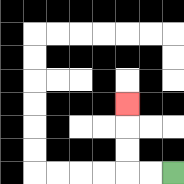{'start': '[7, 7]', 'end': '[5, 4]', 'path_directions': 'L,L,U,U,U', 'path_coordinates': '[[7, 7], [6, 7], [5, 7], [5, 6], [5, 5], [5, 4]]'}